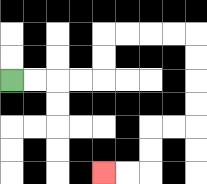{'start': '[0, 3]', 'end': '[4, 7]', 'path_directions': 'R,R,R,R,U,U,R,R,R,R,D,D,D,D,L,L,D,D,L,L', 'path_coordinates': '[[0, 3], [1, 3], [2, 3], [3, 3], [4, 3], [4, 2], [4, 1], [5, 1], [6, 1], [7, 1], [8, 1], [8, 2], [8, 3], [8, 4], [8, 5], [7, 5], [6, 5], [6, 6], [6, 7], [5, 7], [4, 7]]'}